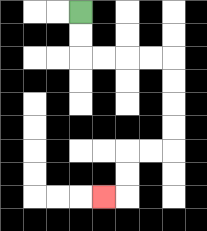{'start': '[3, 0]', 'end': '[4, 8]', 'path_directions': 'D,D,R,R,R,R,D,D,D,D,L,L,D,D,L', 'path_coordinates': '[[3, 0], [3, 1], [3, 2], [4, 2], [5, 2], [6, 2], [7, 2], [7, 3], [7, 4], [7, 5], [7, 6], [6, 6], [5, 6], [5, 7], [5, 8], [4, 8]]'}